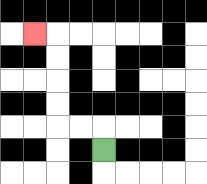{'start': '[4, 6]', 'end': '[1, 1]', 'path_directions': 'U,L,L,U,U,U,U,L', 'path_coordinates': '[[4, 6], [4, 5], [3, 5], [2, 5], [2, 4], [2, 3], [2, 2], [2, 1], [1, 1]]'}